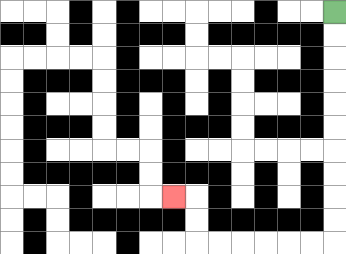{'start': '[14, 0]', 'end': '[7, 8]', 'path_directions': 'D,D,D,D,D,D,D,D,D,D,L,L,L,L,L,L,U,U,L', 'path_coordinates': '[[14, 0], [14, 1], [14, 2], [14, 3], [14, 4], [14, 5], [14, 6], [14, 7], [14, 8], [14, 9], [14, 10], [13, 10], [12, 10], [11, 10], [10, 10], [9, 10], [8, 10], [8, 9], [8, 8], [7, 8]]'}